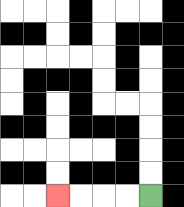{'start': '[6, 8]', 'end': '[2, 8]', 'path_directions': 'L,L,L,L', 'path_coordinates': '[[6, 8], [5, 8], [4, 8], [3, 8], [2, 8]]'}